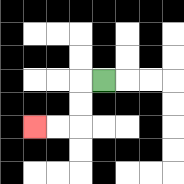{'start': '[4, 3]', 'end': '[1, 5]', 'path_directions': 'L,D,D,L,L', 'path_coordinates': '[[4, 3], [3, 3], [3, 4], [3, 5], [2, 5], [1, 5]]'}